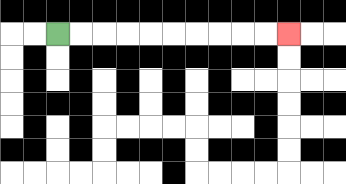{'start': '[2, 1]', 'end': '[12, 1]', 'path_directions': 'R,R,R,R,R,R,R,R,R,R', 'path_coordinates': '[[2, 1], [3, 1], [4, 1], [5, 1], [6, 1], [7, 1], [8, 1], [9, 1], [10, 1], [11, 1], [12, 1]]'}